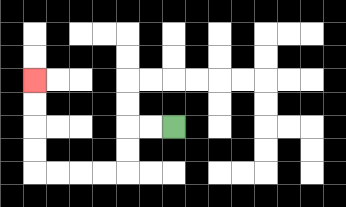{'start': '[7, 5]', 'end': '[1, 3]', 'path_directions': 'L,L,D,D,L,L,L,L,U,U,U,U', 'path_coordinates': '[[7, 5], [6, 5], [5, 5], [5, 6], [5, 7], [4, 7], [3, 7], [2, 7], [1, 7], [1, 6], [1, 5], [1, 4], [1, 3]]'}